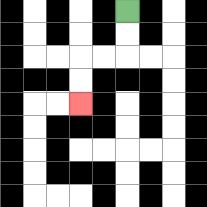{'start': '[5, 0]', 'end': '[3, 4]', 'path_directions': 'D,D,L,L,D,D', 'path_coordinates': '[[5, 0], [5, 1], [5, 2], [4, 2], [3, 2], [3, 3], [3, 4]]'}